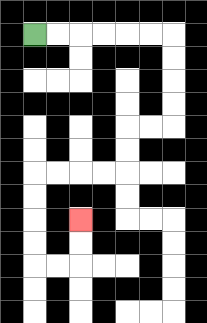{'start': '[1, 1]', 'end': '[3, 9]', 'path_directions': 'R,R,R,R,R,R,D,D,D,D,L,L,D,D,L,L,L,L,D,D,D,D,R,R,U,U', 'path_coordinates': '[[1, 1], [2, 1], [3, 1], [4, 1], [5, 1], [6, 1], [7, 1], [7, 2], [7, 3], [7, 4], [7, 5], [6, 5], [5, 5], [5, 6], [5, 7], [4, 7], [3, 7], [2, 7], [1, 7], [1, 8], [1, 9], [1, 10], [1, 11], [2, 11], [3, 11], [3, 10], [3, 9]]'}